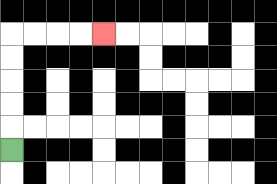{'start': '[0, 6]', 'end': '[4, 1]', 'path_directions': 'U,U,U,U,U,R,R,R,R', 'path_coordinates': '[[0, 6], [0, 5], [0, 4], [0, 3], [0, 2], [0, 1], [1, 1], [2, 1], [3, 1], [4, 1]]'}